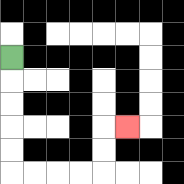{'start': '[0, 2]', 'end': '[5, 5]', 'path_directions': 'D,D,D,D,D,R,R,R,R,U,U,R', 'path_coordinates': '[[0, 2], [0, 3], [0, 4], [0, 5], [0, 6], [0, 7], [1, 7], [2, 7], [3, 7], [4, 7], [4, 6], [4, 5], [5, 5]]'}